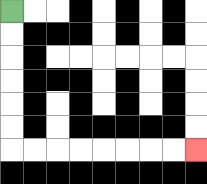{'start': '[0, 0]', 'end': '[8, 6]', 'path_directions': 'D,D,D,D,D,D,R,R,R,R,R,R,R,R', 'path_coordinates': '[[0, 0], [0, 1], [0, 2], [0, 3], [0, 4], [0, 5], [0, 6], [1, 6], [2, 6], [3, 6], [4, 6], [5, 6], [6, 6], [7, 6], [8, 6]]'}